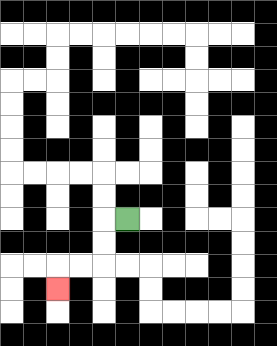{'start': '[5, 9]', 'end': '[2, 12]', 'path_directions': 'L,D,D,L,L,D', 'path_coordinates': '[[5, 9], [4, 9], [4, 10], [4, 11], [3, 11], [2, 11], [2, 12]]'}